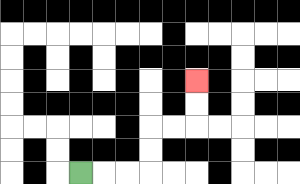{'start': '[3, 7]', 'end': '[8, 3]', 'path_directions': 'R,R,R,U,U,R,R,U,U', 'path_coordinates': '[[3, 7], [4, 7], [5, 7], [6, 7], [6, 6], [6, 5], [7, 5], [8, 5], [8, 4], [8, 3]]'}